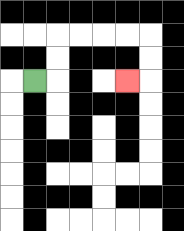{'start': '[1, 3]', 'end': '[5, 3]', 'path_directions': 'R,U,U,R,R,R,R,D,D,L', 'path_coordinates': '[[1, 3], [2, 3], [2, 2], [2, 1], [3, 1], [4, 1], [5, 1], [6, 1], [6, 2], [6, 3], [5, 3]]'}